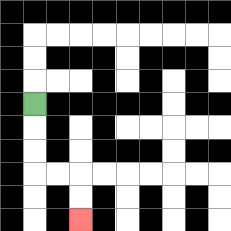{'start': '[1, 4]', 'end': '[3, 9]', 'path_directions': 'D,D,D,R,R,D,D', 'path_coordinates': '[[1, 4], [1, 5], [1, 6], [1, 7], [2, 7], [3, 7], [3, 8], [3, 9]]'}